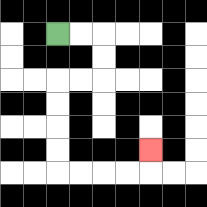{'start': '[2, 1]', 'end': '[6, 6]', 'path_directions': 'R,R,D,D,L,L,D,D,D,D,R,R,R,R,U', 'path_coordinates': '[[2, 1], [3, 1], [4, 1], [4, 2], [4, 3], [3, 3], [2, 3], [2, 4], [2, 5], [2, 6], [2, 7], [3, 7], [4, 7], [5, 7], [6, 7], [6, 6]]'}